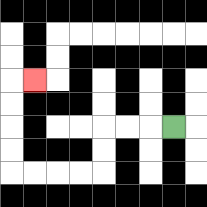{'start': '[7, 5]', 'end': '[1, 3]', 'path_directions': 'L,L,L,D,D,L,L,L,L,U,U,U,U,R', 'path_coordinates': '[[7, 5], [6, 5], [5, 5], [4, 5], [4, 6], [4, 7], [3, 7], [2, 7], [1, 7], [0, 7], [0, 6], [0, 5], [0, 4], [0, 3], [1, 3]]'}